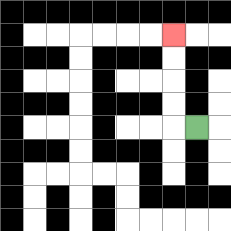{'start': '[8, 5]', 'end': '[7, 1]', 'path_directions': 'L,U,U,U,U', 'path_coordinates': '[[8, 5], [7, 5], [7, 4], [7, 3], [7, 2], [7, 1]]'}